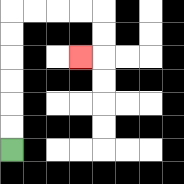{'start': '[0, 6]', 'end': '[3, 2]', 'path_directions': 'U,U,U,U,U,U,R,R,R,R,D,D,L', 'path_coordinates': '[[0, 6], [0, 5], [0, 4], [0, 3], [0, 2], [0, 1], [0, 0], [1, 0], [2, 0], [3, 0], [4, 0], [4, 1], [4, 2], [3, 2]]'}